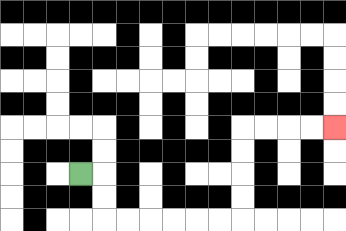{'start': '[3, 7]', 'end': '[14, 5]', 'path_directions': 'R,D,D,R,R,R,R,R,R,U,U,U,U,R,R,R,R', 'path_coordinates': '[[3, 7], [4, 7], [4, 8], [4, 9], [5, 9], [6, 9], [7, 9], [8, 9], [9, 9], [10, 9], [10, 8], [10, 7], [10, 6], [10, 5], [11, 5], [12, 5], [13, 5], [14, 5]]'}